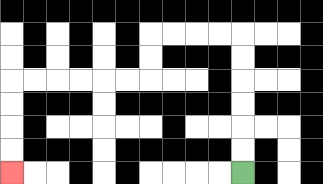{'start': '[10, 7]', 'end': '[0, 7]', 'path_directions': 'U,U,U,U,U,U,L,L,L,L,D,D,L,L,L,L,L,L,D,D,D,D', 'path_coordinates': '[[10, 7], [10, 6], [10, 5], [10, 4], [10, 3], [10, 2], [10, 1], [9, 1], [8, 1], [7, 1], [6, 1], [6, 2], [6, 3], [5, 3], [4, 3], [3, 3], [2, 3], [1, 3], [0, 3], [0, 4], [0, 5], [0, 6], [0, 7]]'}